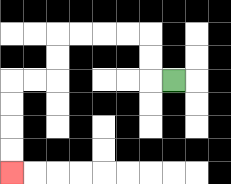{'start': '[7, 3]', 'end': '[0, 7]', 'path_directions': 'L,U,U,L,L,L,L,D,D,L,L,D,D,D,D', 'path_coordinates': '[[7, 3], [6, 3], [6, 2], [6, 1], [5, 1], [4, 1], [3, 1], [2, 1], [2, 2], [2, 3], [1, 3], [0, 3], [0, 4], [0, 5], [0, 6], [0, 7]]'}